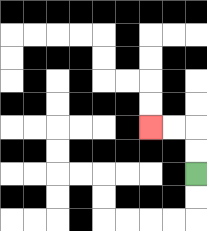{'start': '[8, 7]', 'end': '[6, 5]', 'path_directions': 'U,U,L,L', 'path_coordinates': '[[8, 7], [8, 6], [8, 5], [7, 5], [6, 5]]'}